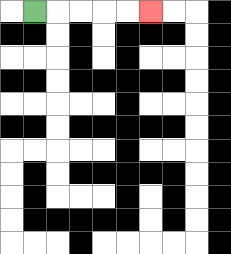{'start': '[1, 0]', 'end': '[6, 0]', 'path_directions': 'R,R,R,R,R', 'path_coordinates': '[[1, 0], [2, 0], [3, 0], [4, 0], [5, 0], [6, 0]]'}